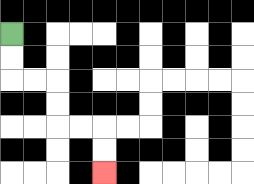{'start': '[0, 1]', 'end': '[4, 7]', 'path_directions': 'D,D,R,R,D,D,R,R,D,D', 'path_coordinates': '[[0, 1], [0, 2], [0, 3], [1, 3], [2, 3], [2, 4], [2, 5], [3, 5], [4, 5], [4, 6], [4, 7]]'}